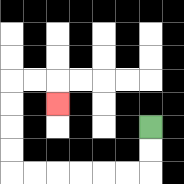{'start': '[6, 5]', 'end': '[2, 4]', 'path_directions': 'D,D,L,L,L,L,L,L,U,U,U,U,R,R,D', 'path_coordinates': '[[6, 5], [6, 6], [6, 7], [5, 7], [4, 7], [3, 7], [2, 7], [1, 7], [0, 7], [0, 6], [0, 5], [0, 4], [0, 3], [1, 3], [2, 3], [2, 4]]'}